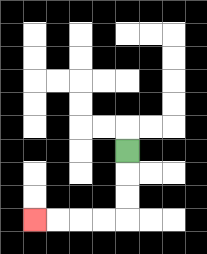{'start': '[5, 6]', 'end': '[1, 9]', 'path_directions': 'D,D,D,L,L,L,L', 'path_coordinates': '[[5, 6], [5, 7], [5, 8], [5, 9], [4, 9], [3, 9], [2, 9], [1, 9]]'}